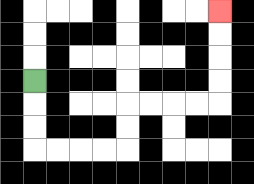{'start': '[1, 3]', 'end': '[9, 0]', 'path_directions': 'D,D,D,R,R,R,R,U,U,R,R,R,R,U,U,U,U', 'path_coordinates': '[[1, 3], [1, 4], [1, 5], [1, 6], [2, 6], [3, 6], [4, 6], [5, 6], [5, 5], [5, 4], [6, 4], [7, 4], [8, 4], [9, 4], [9, 3], [9, 2], [9, 1], [9, 0]]'}